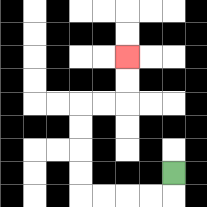{'start': '[7, 7]', 'end': '[5, 2]', 'path_directions': 'D,L,L,L,L,U,U,U,U,R,R,U,U', 'path_coordinates': '[[7, 7], [7, 8], [6, 8], [5, 8], [4, 8], [3, 8], [3, 7], [3, 6], [3, 5], [3, 4], [4, 4], [5, 4], [5, 3], [5, 2]]'}